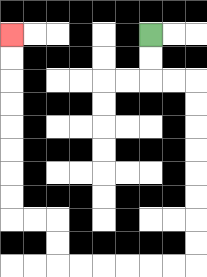{'start': '[6, 1]', 'end': '[0, 1]', 'path_directions': 'D,D,R,R,D,D,D,D,D,D,D,D,L,L,L,L,L,L,U,U,L,L,U,U,U,U,U,U,U,U', 'path_coordinates': '[[6, 1], [6, 2], [6, 3], [7, 3], [8, 3], [8, 4], [8, 5], [8, 6], [8, 7], [8, 8], [8, 9], [8, 10], [8, 11], [7, 11], [6, 11], [5, 11], [4, 11], [3, 11], [2, 11], [2, 10], [2, 9], [1, 9], [0, 9], [0, 8], [0, 7], [0, 6], [0, 5], [0, 4], [0, 3], [0, 2], [0, 1]]'}